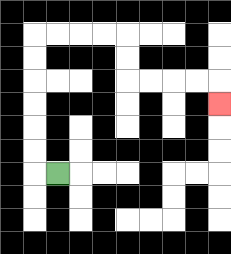{'start': '[2, 7]', 'end': '[9, 4]', 'path_directions': 'L,U,U,U,U,U,U,R,R,R,R,D,D,R,R,R,R,D', 'path_coordinates': '[[2, 7], [1, 7], [1, 6], [1, 5], [1, 4], [1, 3], [1, 2], [1, 1], [2, 1], [3, 1], [4, 1], [5, 1], [5, 2], [5, 3], [6, 3], [7, 3], [8, 3], [9, 3], [9, 4]]'}